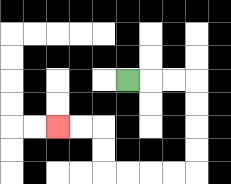{'start': '[5, 3]', 'end': '[2, 5]', 'path_directions': 'R,R,R,D,D,D,D,L,L,L,L,U,U,L,L', 'path_coordinates': '[[5, 3], [6, 3], [7, 3], [8, 3], [8, 4], [8, 5], [8, 6], [8, 7], [7, 7], [6, 7], [5, 7], [4, 7], [4, 6], [4, 5], [3, 5], [2, 5]]'}